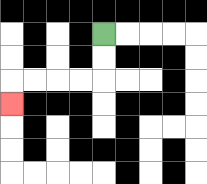{'start': '[4, 1]', 'end': '[0, 4]', 'path_directions': 'D,D,L,L,L,L,D', 'path_coordinates': '[[4, 1], [4, 2], [4, 3], [3, 3], [2, 3], [1, 3], [0, 3], [0, 4]]'}